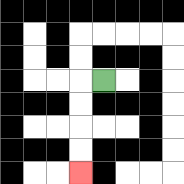{'start': '[4, 3]', 'end': '[3, 7]', 'path_directions': 'L,D,D,D,D', 'path_coordinates': '[[4, 3], [3, 3], [3, 4], [3, 5], [3, 6], [3, 7]]'}